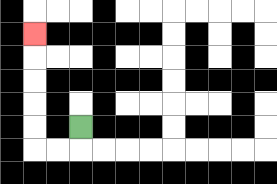{'start': '[3, 5]', 'end': '[1, 1]', 'path_directions': 'D,L,L,U,U,U,U,U', 'path_coordinates': '[[3, 5], [3, 6], [2, 6], [1, 6], [1, 5], [1, 4], [1, 3], [1, 2], [1, 1]]'}